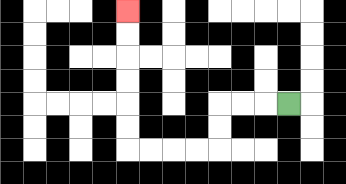{'start': '[12, 4]', 'end': '[5, 0]', 'path_directions': 'L,L,L,D,D,L,L,L,L,U,U,U,U,U,U', 'path_coordinates': '[[12, 4], [11, 4], [10, 4], [9, 4], [9, 5], [9, 6], [8, 6], [7, 6], [6, 6], [5, 6], [5, 5], [5, 4], [5, 3], [5, 2], [5, 1], [5, 0]]'}